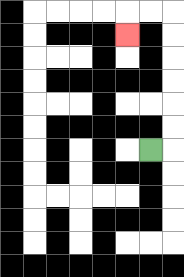{'start': '[6, 6]', 'end': '[5, 1]', 'path_directions': 'R,U,U,U,U,U,U,L,L,D', 'path_coordinates': '[[6, 6], [7, 6], [7, 5], [7, 4], [7, 3], [7, 2], [7, 1], [7, 0], [6, 0], [5, 0], [5, 1]]'}